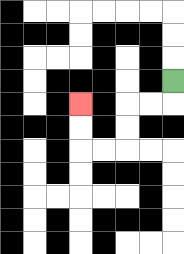{'start': '[7, 3]', 'end': '[3, 4]', 'path_directions': 'D,L,L,D,D,L,L,U,U', 'path_coordinates': '[[7, 3], [7, 4], [6, 4], [5, 4], [5, 5], [5, 6], [4, 6], [3, 6], [3, 5], [3, 4]]'}